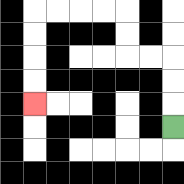{'start': '[7, 5]', 'end': '[1, 4]', 'path_directions': 'U,U,U,L,L,U,U,L,L,L,L,D,D,D,D', 'path_coordinates': '[[7, 5], [7, 4], [7, 3], [7, 2], [6, 2], [5, 2], [5, 1], [5, 0], [4, 0], [3, 0], [2, 0], [1, 0], [1, 1], [1, 2], [1, 3], [1, 4]]'}